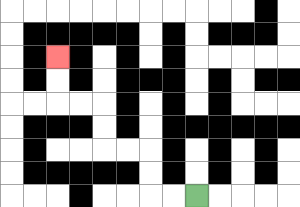{'start': '[8, 8]', 'end': '[2, 2]', 'path_directions': 'L,L,U,U,L,L,U,U,L,L,U,U', 'path_coordinates': '[[8, 8], [7, 8], [6, 8], [6, 7], [6, 6], [5, 6], [4, 6], [4, 5], [4, 4], [3, 4], [2, 4], [2, 3], [2, 2]]'}